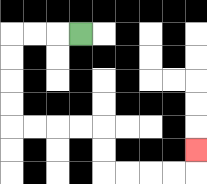{'start': '[3, 1]', 'end': '[8, 6]', 'path_directions': 'L,L,L,D,D,D,D,R,R,R,R,D,D,R,R,R,R,U', 'path_coordinates': '[[3, 1], [2, 1], [1, 1], [0, 1], [0, 2], [0, 3], [0, 4], [0, 5], [1, 5], [2, 5], [3, 5], [4, 5], [4, 6], [4, 7], [5, 7], [6, 7], [7, 7], [8, 7], [8, 6]]'}